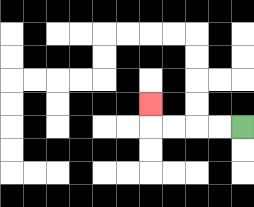{'start': '[10, 5]', 'end': '[6, 4]', 'path_directions': 'L,L,L,L,U', 'path_coordinates': '[[10, 5], [9, 5], [8, 5], [7, 5], [6, 5], [6, 4]]'}